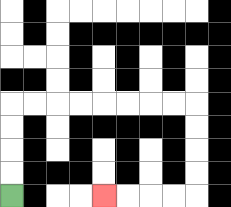{'start': '[0, 8]', 'end': '[4, 8]', 'path_directions': 'U,U,U,U,R,R,R,R,R,R,R,R,D,D,D,D,L,L,L,L', 'path_coordinates': '[[0, 8], [0, 7], [0, 6], [0, 5], [0, 4], [1, 4], [2, 4], [3, 4], [4, 4], [5, 4], [6, 4], [7, 4], [8, 4], [8, 5], [8, 6], [8, 7], [8, 8], [7, 8], [6, 8], [5, 8], [4, 8]]'}